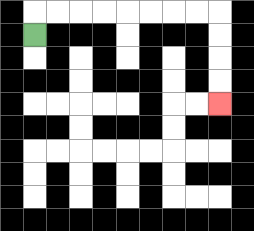{'start': '[1, 1]', 'end': '[9, 4]', 'path_directions': 'U,R,R,R,R,R,R,R,R,D,D,D,D', 'path_coordinates': '[[1, 1], [1, 0], [2, 0], [3, 0], [4, 0], [5, 0], [6, 0], [7, 0], [8, 0], [9, 0], [9, 1], [9, 2], [9, 3], [9, 4]]'}